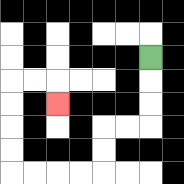{'start': '[6, 2]', 'end': '[2, 4]', 'path_directions': 'D,D,D,L,L,D,D,L,L,L,L,U,U,U,U,R,R,D', 'path_coordinates': '[[6, 2], [6, 3], [6, 4], [6, 5], [5, 5], [4, 5], [4, 6], [4, 7], [3, 7], [2, 7], [1, 7], [0, 7], [0, 6], [0, 5], [0, 4], [0, 3], [1, 3], [2, 3], [2, 4]]'}